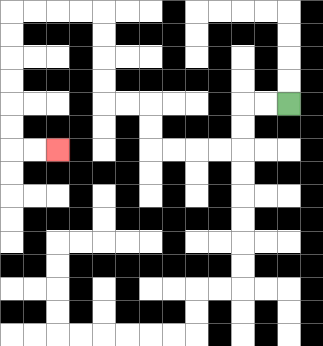{'start': '[12, 4]', 'end': '[2, 6]', 'path_directions': 'L,L,D,D,L,L,L,L,U,U,L,L,U,U,U,U,L,L,L,L,D,D,D,D,D,D,R,R', 'path_coordinates': '[[12, 4], [11, 4], [10, 4], [10, 5], [10, 6], [9, 6], [8, 6], [7, 6], [6, 6], [6, 5], [6, 4], [5, 4], [4, 4], [4, 3], [4, 2], [4, 1], [4, 0], [3, 0], [2, 0], [1, 0], [0, 0], [0, 1], [0, 2], [0, 3], [0, 4], [0, 5], [0, 6], [1, 6], [2, 6]]'}